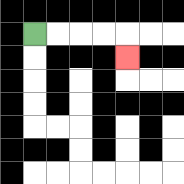{'start': '[1, 1]', 'end': '[5, 2]', 'path_directions': 'R,R,R,R,D', 'path_coordinates': '[[1, 1], [2, 1], [3, 1], [4, 1], [5, 1], [5, 2]]'}